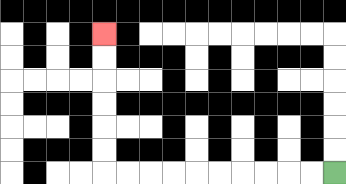{'start': '[14, 7]', 'end': '[4, 1]', 'path_directions': 'L,L,L,L,L,L,L,L,L,L,U,U,U,U,U,U', 'path_coordinates': '[[14, 7], [13, 7], [12, 7], [11, 7], [10, 7], [9, 7], [8, 7], [7, 7], [6, 7], [5, 7], [4, 7], [4, 6], [4, 5], [4, 4], [4, 3], [4, 2], [4, 1]]'}